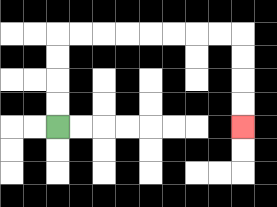{'start': '[2, 5]', 'end': '[10, 5]', 'path_directions': 'U,U,U,U,R,R,R,R,R,R,R,R,D,D,D,D', 'path_coordinates': '[[2, 5], [2, 4], [2, 3], [2, 2], [2, 1], [3, 1], [4, 1], [5, 1], [6, 1], [7, 1], [8, 1], [9, 1], [10, 1], [10, 2], [10, 3], [10, 4], [10, 5]]'}